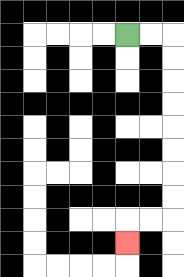{'start': '[5, 1]', 'end': '[5, 10]', 'path_directions': 'R,R,D,D,D,D,D,D,D,D,L,L,D', 'path_coordinates': '[[5, 1], [6, 1], [7, 1], [7, 2], [7, 3], [7, 4], [7, 5], [7, 6], [7, 7], [7, 8], [7, 9], [6, 9], [5, 9], [5, 10]]'}